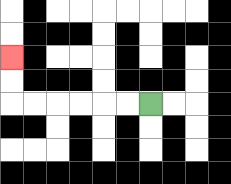{'start': '[6, 4]', 'end': '[0, 2]', 'path_directions': 'L,L,L,L,L,L,U,U', 'path_coordinates': '[[6, 4], [5, 4], [4, 4], [3, 4], [2, 4], [1, 4], [0, 4], [0, 3], [0, 2]]'}